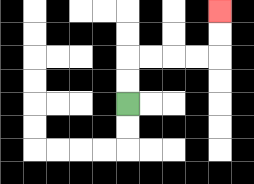{'start': '[5, 4]', 'end': '[9, 0]', 'path_directions': 'U,U,R,R,R,R,U,U', 'path_coordinates': '[[5, 4], [5, 3], [5, 2], [6, 2], [7, 2], [8, 2], [9, 2], [9, 1], [9, 0]]'}